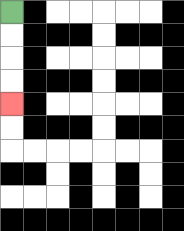{'start': '[0, 0]', 'end': '[0, 4]', 'path_directions': 'D,D,D,D', 'path_coordinates': '[[0, 0], [0, 1], [0, 2], [0, 3], [0, 4]]'}